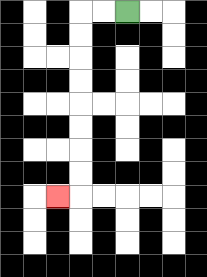{'start': '[5, 0]', 'end': '[2, 8]', 'path_directions': 'L,L,D,D,D,D,D,D,D,D,L', 'path_coordinates': '[[5, 0], [4, 0], [3, 0], [3, 1], [3, 2], [3, 3], [3, 4], [3, 5], [3, 6], [3, 7], [3, 8], [2, 8]]'}